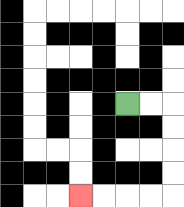{'start': '[5, 4]', 'end': '[3, 8]', 'path_directions': 'R,R,D,D,D,D,L,L,L,L', 'path_coordinates': '[[5, 4], [6, 4], [7, 4], [7, 5], [7, 6], [7, 7], [7, 8], [6, 8], [5, 8], [4, 8], [3, 8]]'}